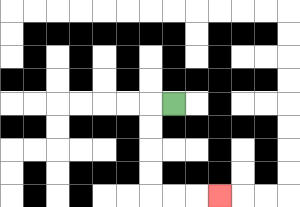{'start': '[7, 4]', 'end': '[9, 8]', 'path_directions': 'L,D,D,D,D,R,R,R', 'path_coordinates': '[[7, 4], [6, 4], [6, 5], [6, 6], [6, 7], [6, 8], [7, 8], [8, 8], [9, 8]]'}